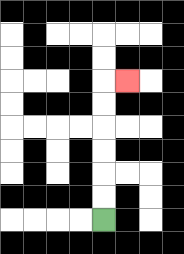{'start': '[4, 9]', 'end': '[5, 3]', 'path_directions': 'U,U,U,U,U,U,R', 'path_coordinates': '[[4, 9], [4, 8], [4, 7], [4, 6], [4, 5], [4, 4], [4, 3], [5, 3]]'}